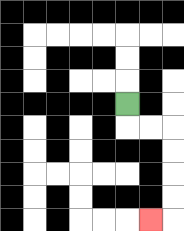{'start': '[5, 4]', 'end': '[6, 9]', 'path_directions': 'D,R,R,D,D,D,D,L', 'path_coordinates': '[[5, 4], [5, 5], [6, 5], [7, 5], [7, 6], [7, 7], [7, 8], [7, 9], [6, 9]]'}